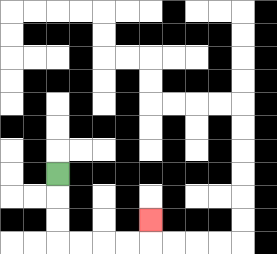{'start': '[2, 7]', 'end': '[6, 9]', 'path_directions': 'D,D,D,R,R,R,R,U', 'path_coordinates': '[[2, 7], [2, 8], [2, 9], [2, 10], [3, 10], [4, 10], [5, 10], [6, 10], [6, 9]]'}